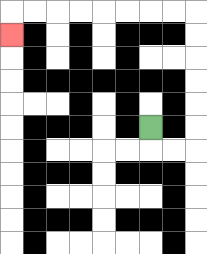{'start': '[6, 5]', 'end': '[0, 1]', 'path_directions': 'D,R,R,U,U,U,U,U,U,L,L,L,L,L,L,L,L,D', 'path_coordinates': '[[6, 5], [6, 6], [7, 6], [8, 6], [8, 5], [8, 4], [8, 3], [8, 2], [8, 1], [8, 0], [7, 0], [6, 0], [5, 0], [4, 0], [3, 0], [2, 0], [1, 0], [0, 0], [0, 1]]'}